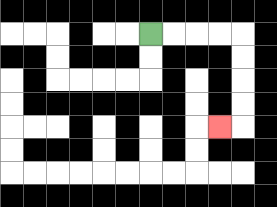{'start': '[6, 1]', 'end': '[9, 5]', 'path_directions': 'R,R,R,R,D,D,D,D,L', 'path_coordinates': '[[6, 1], [7, 1], [8, 1], [9, 1], [10, 1], [10, 2], [10, 3], [10, 4], [10, 5], [9, 5]]'}